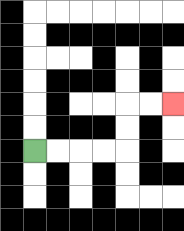{'start': '[1, 6]', 'end': '[7, 4]', 'path_directions': 'R,R,R,R,U,U,R,R', 'path_coordinates': '[[1, 6], [2, 6], [3, 6], [4, 6], [5, 6], [5, 5], [5, 4], [6, 4], [7, 4]]'}